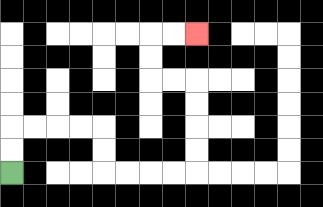{'start': '[0, 7]', 'end': '[8, 1]', 'path_directions': 'U,U,R,R,R,R,D,D,R,R,R,R,U,U,U,U,L,L,U,U,R,R', 'path_coordinates': '[[0, 7], [0, 6], [0, 5], [1, 5], [2, 5], [3, 5], [4, 5], [4, 6], [4, 7], [5, 7], [6, 7], [7, 7], [8, 7], [8, 6], [8, 5], [8, 4], [8, 3], [7, 3], [6, 3], [6, 2], [6, 1], [7, 1], [8, 1]]'}